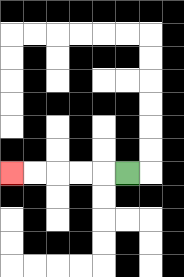{'start': '[5, 7]', 'end': '[0, 7]', 'path_directions': 'L,L,L,L,L', 'path_coordinates': '[[5, 7], [4, 7], [3, 7], [2, 7], [1, 7], [0, 7]]'}